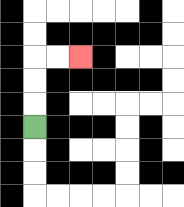{'start': '[1, 5]', 'end': '[3, 2]', 'path_directions': 'U,U,U,R,R', 'path_coordinates': '[[1, 5], [1, 4], [1, 3], [1, 2], [2, 2], [3, 2]]'}